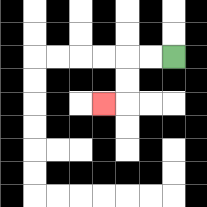{'start': '[7, 2]', 'end': '[4, 4]', 'path_directions': 'L,L,D,D,L', 'path_coordinates': '[[7, 2], [6, 2], [5, 2], [5, 3], [5, 4], [4, 4]]'}